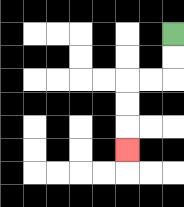{'start': '[7, 1]', 'end': '[5, 6]', 'path_directions': 'D,D,L,L,D,D,D', 'path_coordinates': '[[7, 1], [7, 2], [7, 3], [6, 3], [5, 3], [5, 4], [5, 5], [5, 6]]'}